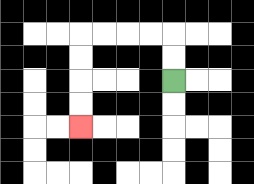{'start': '[7, 3]', 'end': '[3, 5]', 'path_directions': 'U,U,L,L,L,L,D,D,D,D', 'path_coordinates': '[[7, 3], [7, 2], [7, 1], [6, 1], [5, 1], [4, 1], [3, 1], [3, 2], [3, 3], [3, 4], [3, 5]]'}